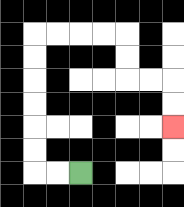{'start': '[3, 7]', 'end': '[7, 5]', 'path_directions': 'L,L,U,U,U,U,U,U,R,R,R,R,D,D,R,R,D,D', 'path_coordinates': '[[3, 7], [2, 7], [1, 7], [1, 6], [1, 5], [1, 4], [1, 3], [1, 2], [1, 1], [2, 1], [3, 1], [4, 1], [5, 1], [5, 2], [5, 3], [6, 3], [7, 3], [7, 4], [7, 5]]'}